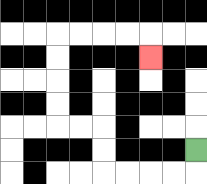{'start': '[8, 6]', 'end': '[6, 2]', 'path_directions': 'D,L,L,L,L,U,U,L,L,U,U,U,U,R,R,R,R,D', 'path_coordinates': '[[8, 6], [8, 7], [7, 7], [6, 7], [5, 7], [4, 7], [4, 6], [4, 5], [3, 5], [2, 5], [2, 4], [2, 3], [2, 2], [2, 1], [3, 1], [4, 1], [5, 1], [6, 1], [6, 2]]'}